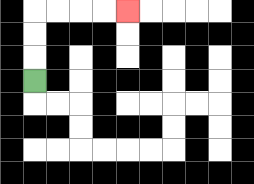{'start': '[1, 3]', 'end': '[5, 0]', 'path_directions': 'U,U,U,R,R,R,R', 'path_coordinates': '[[1, 3], [1, 2], [1, 1], [1, 0], [2, 0], [3, 0], [4, 0], [5, 0]]'}